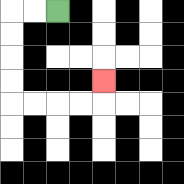{'start': '[2, 0]', 'end': '[4, 3]', 'path_directions': 'L,L,D,D,D,D,R,R,R,R,U', 'path_coordinates': '[[2, 0], [1, 0], [0, 0], [0, 1], [0, 2], [0, 3], [0, 4], [1, 4], [2, 4], [3, 4], [4, 4], [4, 3]]'}